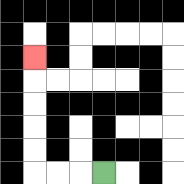{'start': '[4, 7]', 'end': '[1, 2]', 'path_directions': 'L,L,L,U,U,U,U,U', 'path_coordinates': '[[4, 7], [3, 7], [2, 7], [1, 7], [1, 6], [1, 5], [1, 4], [1, 3], [1, 2]]'}